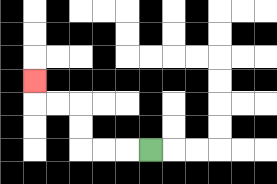{'start': '[6, 6]', 'end': '[1, 3]', 'path_directions': 'L,L,L,U,U,L,L,U', 'path_coordinates': '[[6, 6], [5, 6], [4, 6], [3, 6], [3, 5], [3, 4], [2, 4], [1, 4], [1, 3]]'}